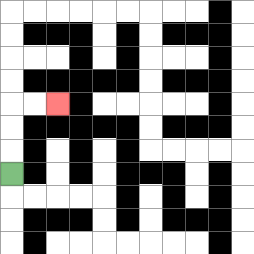{'start': '[0, 7]', 'end': '[2, 4]', 'path_directions': 'U,U,U,R,R', 'path_coordinates': '[[0, 7], [0, 6], [0, 5], [0, 4], [1, 4], [2, 4]]'}